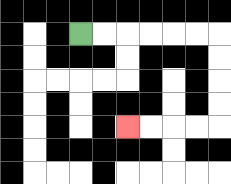{'start': '[3, 1]', 'end': '[5, 5]', 'path_directions': 'R,R,R,R,R,R,D,D,D,D,L,L,L,L', 'path_coordinates': '[[3, 1], [4, 1], [5, 1], [6, 1], [7, 1], [8, 1], [9, 1], [9, 2], [9, 3], [9, 4], [9, 5], [8, 5], [7, 5], [6, 5], [5, 5]]'}